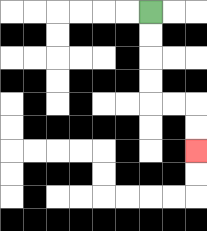{'start': '[6, 0]', 'end': '[8, 6]', 'path_directions': 'D,D,D,D,R,R,D,D', 'path_coordinates': '[[6, 0], [6, 1], [6, 2], [6, 3], [6, 4], [7, 4], [8, 4], [8, 5], [8, 6]]'}